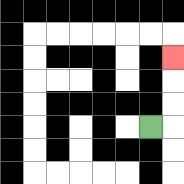{'start': '[6, 5]', 'end': '[7, 2]', 'path_directions': 'R,U,U,U', 'path_coordinates': '[[6, 5], [7, 5], [7, 4], [7, 3], [7, 2]]'}